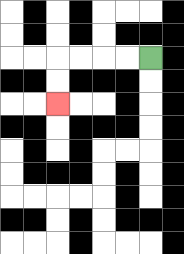{'start': '[6, 2]', 'end': '[2, 4]', 'path_directions': 'L,L,L,L,D,D', 'path_coordinates': '[[6, 2], [5, 2], [4, 2], [3, 2], [2, 2], [2, 3], [2, 4]]'}